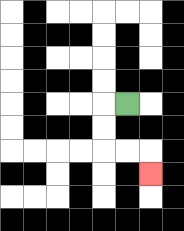{'start': '[5, 4]', 'end': '[6, 7]', 'path_directions': 'L,D,D,R,R,D', 'path_coordinates': '[[5, 4], [4, 4], [4, 5], [4, 6], [5, 6], [6, 6], [6, 7]]'}